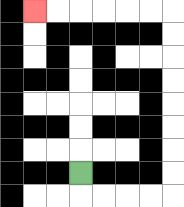{'start': '[3, 7]', 'end': '[1, 0]', 'path_directions': 'D,R,R,R,R,U,U,U,U,U,U,U,U,L,L,L,L,L,L', 'path_coordinates': '[[3, 7], [3, 8], [4, 8], [5, 8], [6, 8], [7, 8], [7, 7], [7, 6], [7, 5], [7, 4], [7, 3], [7, 2], [7, 1], [7, 0], [6, 0], [5, 0], [4, 0], [3, 0], [2, 0], [1, 0]]'}